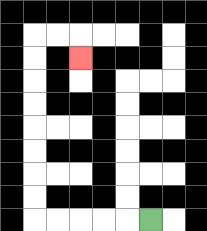{'start': '[6, 9]', 'end': '[3, 2]', 'path_directions': 'L,L,L,L,L,U,U,U,U,U,U,U,U,R,R,D', 'path_coordinates': '[[6, 9], [5, 9], [4, 9], [3, 9], [2, 9], [1, 9], [1, 8], [1, 7], [1, 6], [1, 5], [1, 4], [1, 3], [1, 2], [1, 1], [2, 1], [3, 1], [3, 2]]'}